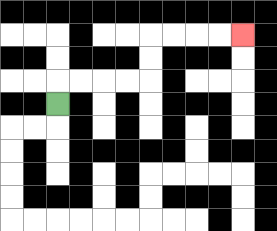{'start': '[2, 4]', 'end': '[10, 1]', 'path_directions': 'U,R,R,R,R,U,U,R,R,R,R', 'path_coordinates': '[[2, 4], [2, 3], [3, 3], [4, 3], [5, 3], [6, 3], [6, 2], [6, 1], [7, 1], [8, 1], [9, 1], [10, 1]]'}